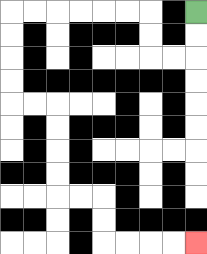{'start': '[8, 0]', 'end': '[8, 10]', 'path_directions': 'D,D,L,L,U,U,L,L,L,L,L,L,D,D,D,D,R,R,D,D,D,D,R,R,D,D,R,R,R,R', 'path_coordinates': '[[8, 0], [8, 1], [8, 2], [7, 2], [6, 2], [6, 1], [6, 0], [5, 0], [4, 0], [3, 0], [2, 0], [1, 0], [0, 0], [0, 1], [0, 2], [0, 3], [0, 4], [1, 4], [2, 4], [2, 5], [2, 6], [2, 7], [2, 8], [3, 8], [4, 8], [4, 9], [4, 10], [5, 10], [6, 10], [7, 10], [8, 10]]'}